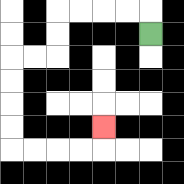{'start': '[6, 1]', 'end': '[4, 5]', 'path_directions': 'U,L,L,L,L,D,D,L,L,D,D,D,D,R,R,R,R,U', 'path_coordinates': '[[6, 1], [6, 0], [5, 0], [4, 0], [3, 0], [2, 0], [2, 1], [2, 2], [1, 2], [0, 2], [0, 3], [0, 4], [0, 5], [0, 6], [1, 6], [2, 6], [3, 6], [4, 6], [4, 5]]'}